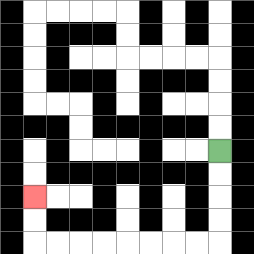{'start': '[9, 6]', 'end': '[1, 8]', 'path_directions': 'D,D,D,D,L,L,L,L,L,L,L,L,U,U', 'path_coordinates': '[[9, 6], [9, 7], [9, 8], [9, 9], [9, 10], [8, 10], [7, 10], [6, 10], [5, 10], [4, 10], [3, 10], [2, 10], [1, 10], [1, 9], [1, 8]]'}